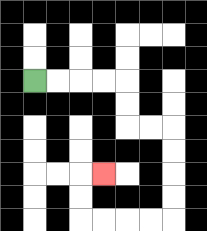{'start': '[1, 3]', 'end': '[4, 7]', 'path_directions': 'R,R,R,R,D,D,R,R,D,D,D,D,L,L,L,L,U,U,R', 'path_coordinates': '[[1, 3], [2, 3], [3, 3], [4, 3], [5, 3], [5, 4], [5, 5], [6, 5], [7, 5], [7, 6], [7, 7], [7, 8], [7, 9], [6, 9], [5, 9], [4, 9], [3, 9], [3, 8], [3, 7], [4, 7]]'}